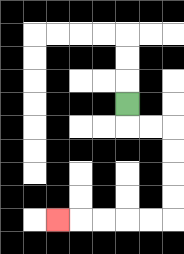{'start': '[5, 4]', 'end': '[2, 9]', 'path_directions': 'D,R,R,D,D,D,D,L,L,L,L,L', 'path_coordinates': '[[5, 4], [5, 5], [6, 5], [7, 5], [7, 6], [7, 7], [7, 8], [7, 9], [6, 9], [5, 9], [4, 9], [3, 9], [2, 9]]'}